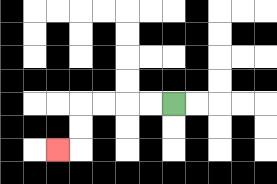{'start': '[7, 4]', 'end': '[2, 6]', 'path_directions': 'L,L,L,L,D,D,L', 'path_coordinates': '[[7, 4], [6, 4], [5, 4], [4, 4], [3, 4], [3, 5], [3, 6], [2, 6]]'}